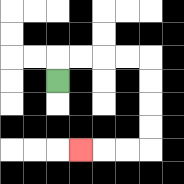{'start': '[2, 3]', 'end': '[3, 6]', 'path_directions': 'U,R,R,R,R,D,D,D,D,L,L,L', 'path_coordinates': '[[2, 3], [2, 2], [3, 2], [4, 2], [5, 2], [6, 2], [6, 3], [6, 4], [6, 5], [6, 6], [5, 6], [4, 6], [3, 6]]'}